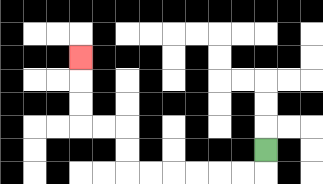{'start': '[11, 6]', 'end': '[3, 2]', 'path_directions': 'D,L,L,L,L,L,L,U,U,L,L,U,U,U', 'path_coordinates': '[[11, 6], [11, 7], [10, 7], [9, 7], [8, 7], [7, 7], [6, 7], [5, 7], [5, 6], [5, 5], [4, 5], [3, 5], [3, 4], [3, 3], [3, 2]]'}